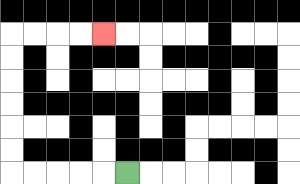{'start': '[5, 7]', 'end': '[4, 1]', 'path_directions': 'L,L,L,L,L,U,U,U,U,U,U,R,R,R,R', 'path_coordinates': '[[5, 7], [4, 7], [3, 7], [2, 7], [1, 7], [0, 7], [0, 6], [0, 5], [0, 4], [0, 3], [0, 2], [0, 1], [1, 1], [2, 1], [3, 1], [4, 1]]'}